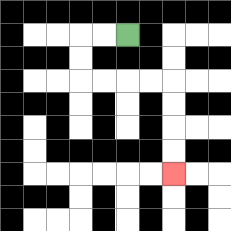{'start': '[5, 1]', 'end': '[7, 7]', 'path_directions': 'L,L,D,D,R,R,R,R,D,D,D,D', 'path_coordinates': '[[5, 1], [4, 1], [3, 1], [3, 2], [3, 3], [4, 3], [5, 3], [6, 3], [7, 3], [7, 4], [7, 5], [7, 6], [7, 7]]'}